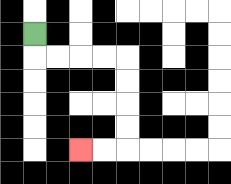{'start': '[1, 1]', 'end': '[3, 6]', 'path_directions': 'D,R,R,R,R,D,D,D,D,L,L', 'path_coordinates': '[[1, 1], [1, 2], [2, 2], [3, 2], [4, 2], [5, 2], [5, 3], [5, 4], [5, 5], [5, 6], [4, 6], [3, 6]]'}